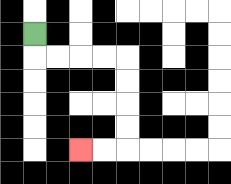{'start': '[1, 1]', 'end': '[3, 6]', 'path_directions': 'D,R,R,R,R,D,D,D,D,L,L', 'path_coordinates': '[[1, 1], [1, 2], [2, 2], [3, 2], [4, 2], [5, 2], [5, 3], [5, 4], [5, 5], [5, 6], [4, 6], [3, 6]]'}